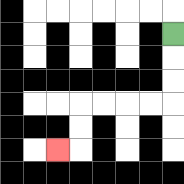{'start': '[7, 1]', 'end': '[2, 6]', 'path_directions': 'D,D,D,L,L,L,L,D,D,L', 'path_coordinates': '[[7, 1], [7, 2], [7, 3], [7, 4], [6, 4], [5, 4], [4, 4], [3, 4], [3, 5], [3, 6], [2, 6]]'}